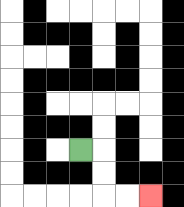{'start': '[3, 6]', 'end': '[6, 8]', 'path_directions': 'R,D,D,R,R', 'path_coordinates': '[[3, 6], [4, 6], [4, 7], [4, 8], [5, 8], [6, 8]]'}